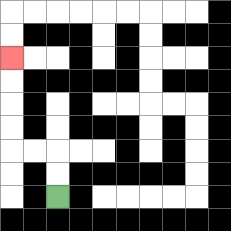{'start': '[2, 8]', 'end': '[0, 2]', 'path_directions': 'U,U,L,L,U,U,U,U', 'path_coordinates': '[[2, 8], [2, 7], [2, 6], [1, 6], [0, 6], [0, 5], [0, 4], [0, 3], [0, 2]]'}